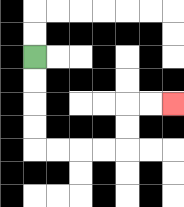{'start': '[1, 2]', 'end': '[7, 4]', 'path_directions': 'D,D,D,D,R,R,R,R,U,U,R,R', 'path_coordinates': '[[1, 2], [1, 3], [1, 4], [1, 5], [1, 6], [2, 6], [3, 6], [4, 6], [5, 6], [5, 5], [5, 4], [6, 4], [7, 4]]'}